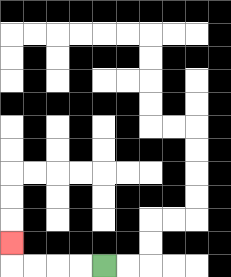{'start': '[4, 11]', 'end': '[0, 10]', 'path_directions': 'L,L,L,L,U', 'path_coordinates': '[[4, 11], [3, 11], [2, 11], [1, 11], [0, 11], [0, 10]]'}